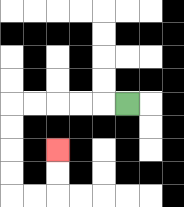{'start': '[5, 4]', 'end': '[2, 6]', 'path_directions': 'L,L,L,L,L,D,D,D,D,R,R,U,U', 'path_coordinates': '[[5, 4], [4, 4], [3, 4], [2, 4], [1, 4], [0, 4], [0, 5], [0, 6], [0, 7], [0, 8], [1, 8], [2, 8], [2, 7], [2, 6]]'}